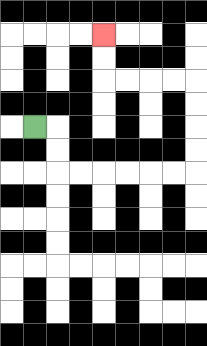{'start': '[1, 5]', 'end': '[4, 1]', 'path_directions': 'R,D,D,R,R,R,R,R,R,U,U,U,U,L,L,L,L,U,U', 'path_coordinates': '[[1, 5], [2, 5], [2, 6], [2, 7], [3, 7], [4, 7], [5, 7], [6, 7], [7, 7], [8, 7], [8, 6], [8, 5], [8, 4], [8, 3], [7, 3], [6, 3], [5, 3], [4, 3], [4, 2], [4, 1]]'}